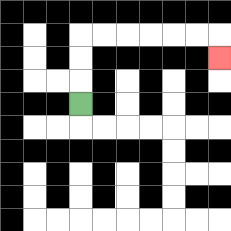{'start': '[3, 4]', 'end': '[9, 2]', 'path_directions': 'U,U,U,R,R,R,R,R,R,D', 'path_coordinates': '[[3, 4], [3, 3], [3, 2], [3, 1], [4, 1], [5, 1], [6, 1], [7, 1], [8, 1], [9, 1], [9, 2]]'}